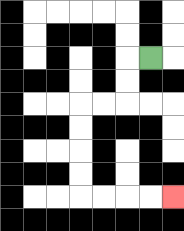{'start': '[6, 2]', 'end': '[7, 8]', 'path_directions': 'L,D,D,L,L,D,D,D,D,R,R,R,R', 'path_coordinates': '[[6, 2], [5, 2], [5, 3], [5, 4], [4, 4], [3, 4], [3, 5], [3, 6], [3, 7], [3, 8], [4, 8], [5, 8], [6, 8], [7, 8]]'}